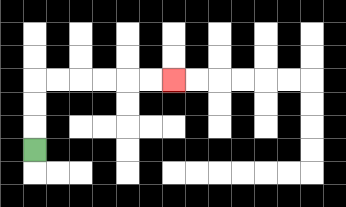{'start': '[1, 6]', 'end': '[7, 3]', 'path_directions': 'U,U,U,R,R,R,R,R,R', 'path_coordinates': '[[1, 6], [1, 5], [1, 4], [1, 3], [2, 3], [3, 3], [4, 3], [5, 3], [6, 3], [7, 3]]'}